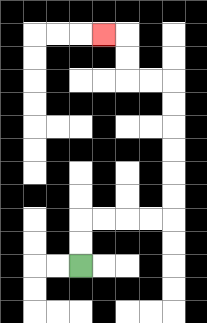{'start': '[3, 11]', 'end': '[4, 1]', 'path_directions': 'U,U,R,R,R,R,U,U,U,U,U,U,L,L,U,U,L', 'path_coordinates': '[[3, 11], [3, 10], [3, 9], [4, 9], [5, 9], [6, 9], [7, 9], [7, 8], [7, 7], [7, 6], [7, 5], [7, 4], [7, 3], [6, 3], [5, 3], [5, 2], [5, 1], [4, 1]]'}